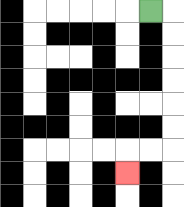{'start': '[6, 0]', 'end': '[5, 7]', 'path_directions': 'R,D,D,D,D,D,D,L,L,D', 'path_coordinates': '[[6, 0], [7, 0], [7, 1], [7, 2], [7, 3], [7, 4], [7, 5], [7, 6], [6, 6], [5, 6], [5, 7]]'}